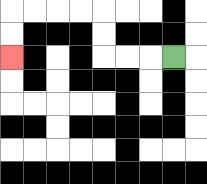{'start': '[7, 2]', 'end': '[0, 2]', 'path_directions': 'L,L,L,U,U,L,L,L,L,D,D', 'path_coordinates': '[[7, 2], [6, 2], [5, 2], [4, 2], [4, 1], [4, 0], [3, 0], [2, 0], [1, 0], [0, 0], [0, 1], [0, 2]]'}